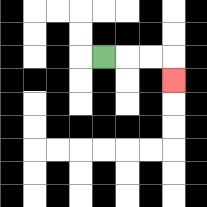{'start': '[4, 2]', 'end': '[7, 3]', 'path_directions': 'R,R,R,D', 'path_coordinates': '[[4, 2], [5, 2], [6, 2], [7, 2], [7, 3]]'}